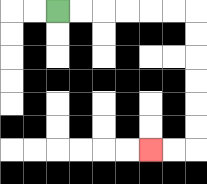{'start': '[2, 0]', 'end': '[6, 6]', 'path_directions': 'R,R,R,R,R,R,D,D,D,D,D,D,L,L', 'path_coordinates': '[[2, 0], [3, 0], [4, 0], [5, 0], [6, 0], [7, 0], [8, 0], [8, 1], [8, 2], [8, 3], [8, 4], [8, 5], [8, 6], [7, 6], [6, 6]]'}